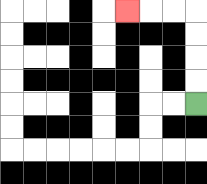{'start': '[8, 4]', 'end': '[5, 0]', 'path_directions': 'U,U,U,U,L,L,L', 'path_coordinates': '[[8, 4], [8, 3], [8, 2], [8, 1], [8, 0], [7, 0], [6, 0], [5, 0]]'}